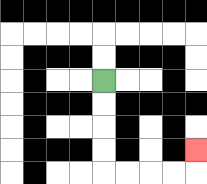{'start': '[4, 3]', 'end': '[8, 6]', 'path_directions': 'D,D,D,D,R,R,R,R,U', 'path_coordinates': '[[4, 3], [4, 4], [4, 5], [4, 6], [4, 7], [5, 7], [6, 7], [7, 7], [8, 7], [8, 6]]'}